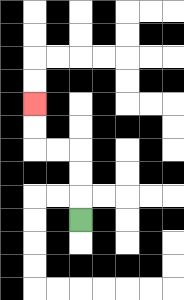{'start': '[3, 9]', 'end': '[1, 4]', 'path_directions': 'U,U,U,L,L,U,U', 'path_coordinates': '[[3, 9], [3, 8], [3, 7], [3, 6], [2, 6], [1, 6], [1, 5], [1, 4]]'}